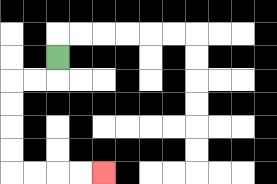{'start': '[2, 2]', 'end': '[4, 7]', 'path_directions': 'D,L,L,D,D,D,D,R,R,R,R', 'path_coordinates': '[[2, 2], [2, 3], [1, 3], [0, 3], [0, 4], [0, 5], [0, 6], [0, 7], [1, 7], [2, 7], [3, 7], [4, 7]]'}